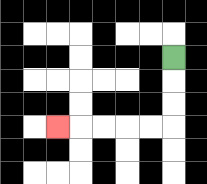{'start': '[7, 2]', 'end': '[2, 5]', 'path_directions': 'D,D,D,L,L,L,L,L', 'path_coordinates': '[[7, 2], [7, 3], [7, 4], [7, 5], [6, 5], [5, 5], [4, 5], [3, 5], [2, 5]]'}